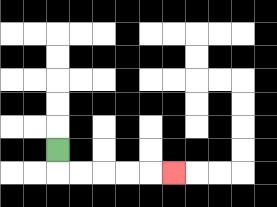{'start': '[2, 6]', 'end': '[7, 7]', 'path_directions': 'D,R,R,R,R,R', 'path_coordinates': '[[2, 6], [2, 7], [3, 7], [4, 7], [5, 7], [6, 7], [7, 7]]'}